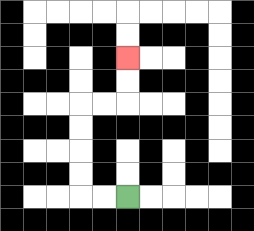{'start': '[5, 8]', 'end': '[5, 2]', 'path_directions': 'L,L,U,U,U,U,R,R,U,U', 'path_coordinates': '[[5, 8], [4, 8], [3, 8], [3, 7], [3, 6], [3, 5], [3, 4], [4, 4], [5, 4], [5, 3], [5, 2]]'}